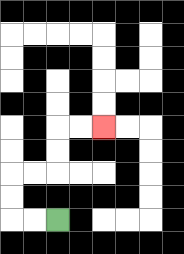{'start': '[2, 9]', 'end': '[4, 5]', 'path_directions': 'L,L,U,U,R,R,U,U,R,R', 'path_coordinates': '[[2, 9], [1, 9], [0, 9], [0, 8], [0, 7], [1, 7], [2, 7], [2, 6], [2, 5], [3, 5], [4, 5]]'}